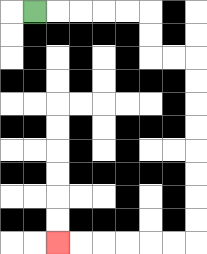{'start': '[1, 0]', 'end': '[2, 10]', 'path_directions': 'R,R,R,R,R,D,D,R,R,D,D,D,D,D,D,D,D,L,L,L,L,L,L', 'path_coordinates': '[[1, 0], [2, 0], [3, 0], [4, 0], [5, 0], [6, 0], [6, 1], [6, 2], [7, 2], [8, 2], [8, 3], [8, 4], [8, 5], [8, 6], [8, 7], [8, 8], [8, 9], [8, 10], [7, 10], [6, 10], [5, 10], [4, 10], [3, 10], [2, 10]]'}